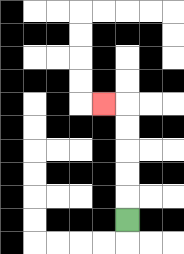{'start': '[5, 9]', 'end': '[4, 4]', 'path_directions': 'U,U,U,U,U,L', 'path_coordinates': '[[5, 9], [5, 8], [5, 7], [5, 6], [5, 5], [5, 4], [4, 4]]'}